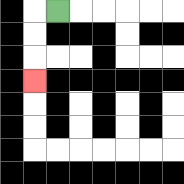{'start': '[2, 0]', 'end': '[1, 3]', 'path_directions': 'L,D,D,D', 'path_coordinates': '[[2, 0], [1, 0], [1, 1], [1, 2], [1, 3]]'}